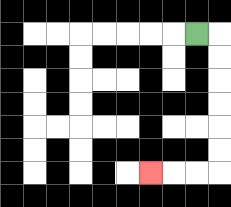{'start': '[8, 1]', 'end': '[6, 7]', 'path_directions': 'R,D,D,D,D,D,D,L,L,L', 'path_coordinates': '[[8, 1], [9, 1], [9, 2], [9, 3], [9, 4], [9, 5], [9, 6], [9, 7], [8, 7], [7, 7], [6, 7]]'}